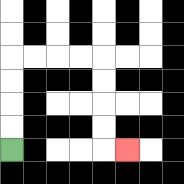{'start': '[0, 6]', 'end': '[5, 6]', 'path_directions': 'U,U,U,U,R,R,R,R,D,D,D,D,R', 'path_coordinates': '[[0, 6], [0, 5], [0, 4], [0, 3], [0, 2], [1, 2], [2, 2], [3, 2], [4, 2], [4, 3], [4, 4], [4, 5], [4, 6], [5, 6]]'}